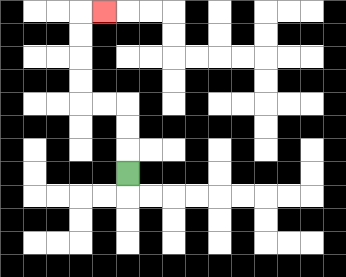{'start': '[5, 7]', 'end': '[4, 0]', 'path_directions': 'U,U,U,L,L,U,U,U,U,R', 'path_coordinates': '[[5, 7], [5, 6], [5, 5], [5, 4], [4, 4], [3, 4], [3, 3], [3, 2], [3, 1], [3, 0], [4, 0]]'}